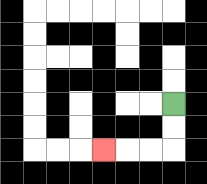{'start': '[7, 4]', 'end': '[4, 6]', 'path_directions': 'D,D,L,L,L', 'path_coordinates': '[[7, 4], [7, 5], [7, 6], [6, 6], [5, 6], [4, 6]]'}